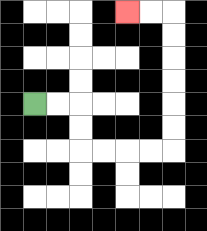{'start': '[1, 4]', 'end': '[5, 0]', 'path_directions': 'R,R,D,D,R,R,R,R,U,U,U,U,U,U,L,L', 'path_coordinates': '[[1, 4], [2, 4], [3, 4], [3, 5], [3, 6], [4, 6], [5, 6], [6, 6], [7, 6], [7, 5], [7, 4], [7, 3], [7, 2], [7, 1], [7, 0], [6, 0], [5, 0]]'}